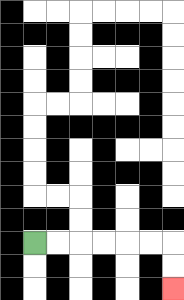{'start': '[1, 10]', 'end': '[7, 12]', 'path_directions': 'R,R,R,R,R,R,D,D', 'path_coordinates': '[[1, 10], [2, 10], [3, 10], [4, 10], [5, 10], [6, 10], [7, 10], [7, 11], [7, 12]]'}